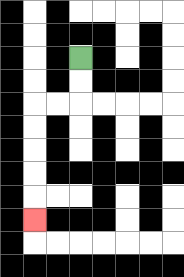{'start': '[3, 2]', 'end': '[1, 9]', 'path_directions': 'D,D,L,L,D,D,D,D,D', 'path_coordinates': '[[3, 2], [3, 3], [3, 4], [2, 4], [1, 4], [1, 5], [1, 6], [1, 7], [1, 8], [1, 9]]'}